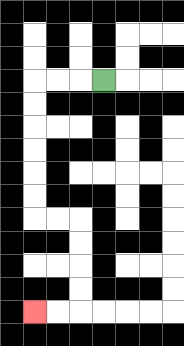{'start': '[4, 3]', 'end': '[1, 13]', 'path_directions': 'L,L,L,D,D,D,D,D,D,R,R,D,D,D,D,L,L', 'path_coordinates': '[[4, 3], [3, 3], [2, 3], [1, 3], [1, 4], [1, 5], [1, 6], [1, 7], [1, 8], [1, 9], [2, 9], [3, 9], [3, 10], [3, 11], [3, 12], [3, 13], [2, 13], [1, 13]]'}